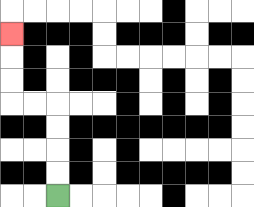{'start': '[2, 8]', 'end': '[0, 1]', 'path_directions': 'U,U,U,U,L,L,U,U,U', 'path_coordinates': '[[2, 8], [2, 7], [2, 6], [2, 5], [2, 4], [1, 4], [0, 4], [0, 3], [0, 2], [0, 1]]'}